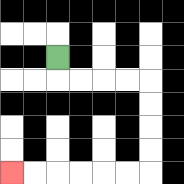{'start': '[2, 2]', 'end': '[0, 7]', 'path_directions': 'D,R,R,R,R,D,D,D,D,L,L,L,L,L,L', 'path_coordinates': '[[2, 2], [2, 3], [3, 3], [4, 3], [5, 3], [6, 3], [6, 4], [6, 5], [6, 6], [6, 7], [5, 7], [4, 7], [3, 7], [2, 7], [1, 7], [0, 7]]'}